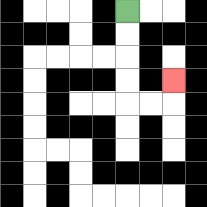{'start': '[5, 0]', 'end': '[7, 3]', 'path_directions': 'D,D,D,D,R,R,U', 'path_coordinates': '[[5, 0], [5, 1], [5, 2], [5, 3], [5, 4], [6, 4], [7, 4], [7, 3]]'}